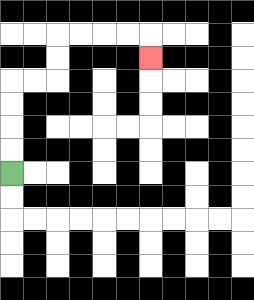{'start': '[0, 7]', 'end': '[6, 2]', 'path_directions': 'U,U,U,U,R,R,U,U,R,R,R,R,D', 'path_coordinates': '[[0, 7], [0, 6], [0, 5], [0, 4], [0, 3], [1, 3], [2, 3], [2, 2], [2, 1], [3, 1], [4, 1], [5, 1], [6, 1], [6, 2]]'}